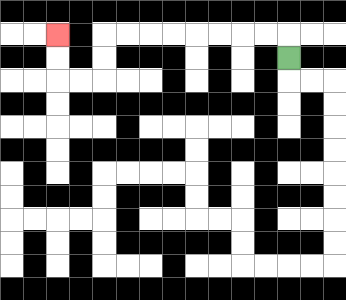{'start': '[12, 2]', 'end': '[2, 1]', 'path_directions': 'U,L,L,L,L,L,L,L,L,D,D,L,L,U,U', 'path_coordinates': '[[12, 2], [12, 1], [11, 1], [10, 1], [9, 1], [8, 1], [7, 1], [6, 1], [5, 1], [4, 1], [4, 2], [4, 3], [3, 3], [2, 3], [2, 2], [2, 1]]'}